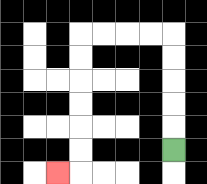{'start': '[7, 6]', 'end': '[2, 7]', 'path_directions': 'U,U,U,U,U,L,L,L,L,D,D,D,D,D,D,L', 'path_coordinates': '[[7, 6], [7, 5], [7, 4], [7, 3], [7, 2], [7, 1], [6, 1], [5, 1], [4, 1], [3, 1], [3, 2], [3, 3], [3, 4], [3, 5], [3, 6], [3, 7], [2, 7]]'}